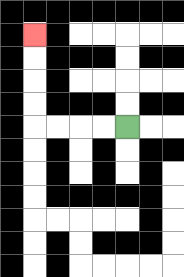{'start': '[5, 5]', 'end': '[1, 1]', 'path_directions': 'L,L,L,L,U,U,U,U', 'path_coordinates': '[[5, 5], [4, 5], [3, 5], [2, 5], [1, 5], [1, 4], [1, 3], [1, 2], [1, 1]]'}